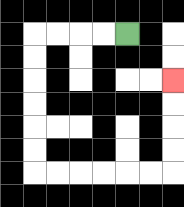{'start': '[5, 1]', 'end': '[7, 3]', 'path_directions': 'L,L,L,L,D,D,D,D,D,D,R,R,R,R,R,R,U,U,U,U', 'path_coordinates': '[[5, 1], [4, 1], [3, 1], [2, 1], [1, 1], [1, 2], [1, 3], [1, 4], [1, 5], [1, 6], [1, 7], [2, 7], [3, 7], [4, 7], [5, 7], [6, 7], [7, 7], [7, 6], [7, 5], [7, 4], [7, 3]]'}